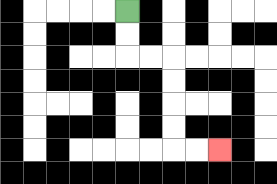{'start': '[5, 0]', 'end': '[9, 6]', 'path_directions': 'D,D,R,R,D,D,D,D,R,R', 'path_coordinates': '[[5, 0], [5, 1], [5, 2], [6, 2], [7, 2], [7, 3], [7, 4], [7, 5], [7, 6], [8, 6], [9, 6]]'}